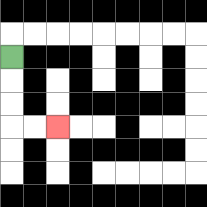{'start': '[0, 2]', 'end': '[2, 5]', 'path_directions': 'D,D,D,R,R', 'path_coordinates': '[[0, 2], [0, 3], [0, 4], [0, 5], [1, 5], [2, 5]]'}